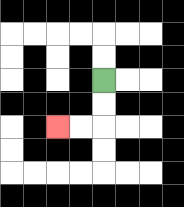{'start': '[4, 3]', 'end': '[2, 5]', 'path_directions': 'D,D,L,L', 'path_coordinates': '[[4, 3], [4, 4], [4, 5], [3, 5], [2, 5]]'}